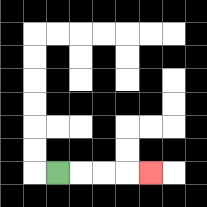{'start': '[2, 7]', 'end': '[6, 7]', 'path_directions': 'R,R,R,R', 'path_coordinates': '[[2, 7], [3, 7], [4, 7], [5, 7], [6, 7]]'}